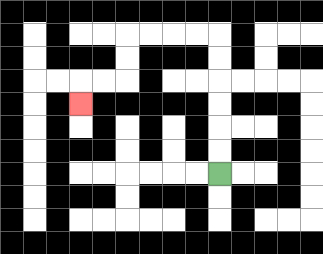{'start': '[9, 7]', 'end': '[3, 4]', 'path_directions': 'U,U,U,U,U,U,L,L,L,L,D,D,L,L,D', 'path_coordinates': '[[9, 7], [9, 6], [9, 5], [9, 4], [9, 3], [9, 2], [9, 1], [8, 1], [7, 1], [6, 1], [5, 1], [5, 2], [5, 3], [4, 3], [3, 3], [3, 4]]'}